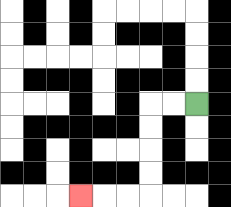{'start': '[8, 4]', 'end': '[3, 8]', 'path_directions': 'L,L,D,D,D,D,L,L,L', 'path_coordinates': '[[8, 4], [7, 4], [6, 4], [6, 5], [6, 6], [6, 7], [6, 8], [5, 8], [4, 8], [3, 8]]'}